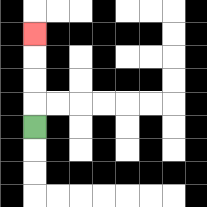{'start': '[1, 5]', 'end': '[1, 1]', 'path_directions': 'U,U,U,U', 'path_coordinates': '[[1, 5], [1, 4], [1, 3], [1, 2], [1, 1]]'}